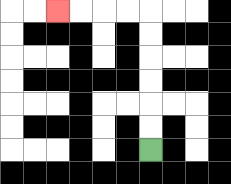{'start': '[6, 6]', 'end': '[2, 0]', 'path_directions': 'U,U,U,U,U,U,L,L,L,L', 'path_coordinates': '[[6, 6], [6, 5], [6, 4], [6, 3], [6, 2], [6, 1], [6, 0], [5, 0], [4, 0], [3, 0], [2, 0]]'}